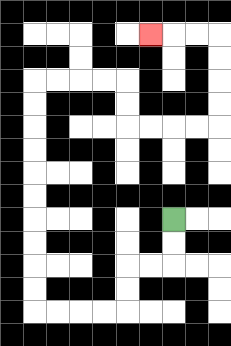{'start': '[7, 9]', 'end': '[6, 1]', 'path_directions': 'D,D,L,L,D,D,L,L,L,L,U,U,U,U,U,U,U,U,U,U,R,R,R,R,D,D,R,R,R,R,U,U,U,U,L,L,L', 'path_coordinates': '[[7, 9], [7, 10], [7, 11], [6, 11], [5, 11], [5, 12], [5, 13], [4, 13], [3, 13], [2, 13], [1, 13], [1, 12], [1, 11], [1, 10], [1, 9], [1, 8], [1, 7], [1, 6], [1, 5], [1, 4], [1, 3], [2, 3], [3, 3], [4, 3], [5, 3], [5, 4], [5, 5], [6, 5], [7, 5], [8, 5], [9, 5], [9, 4], [9, 3], [9, 2], [9, 1], [8, 1], [7, 1], [6, 1]]'}